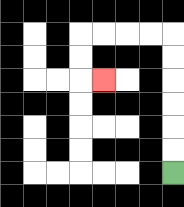{'start': '[7, 7]', 'end': '[4, 3]', 'path_directions': 'U,U,U,U,U,U,L,L,L,L,D,D,R', 'path_coordinates': '[[7, 7], [7, 6], [7, 5], [7, 4], [7, 3], [7, 2], [7, 1], [6, 1], [5, 1], [4, 1], [3, 1], [3, 2], [3, 3], [4, 3]]'}